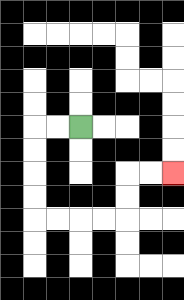{'start': '[3, 5]', 'end': '[7, 7]', 'path_directions': 'L,L,D,D,D,D,R,R,R,R,U,U,R,R', 'path_coordinates': '[[3, 5], [2, 5], [1, 5], [1, 6], [1, 7], [1, 8], [1, 9], [2, 9], [3, 9], [4, 9], [5, 9], [5, 8], [5, 7], [6, 7], [7, 7]]'}